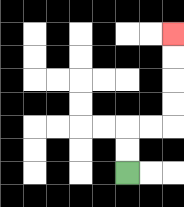{'start': '[5, 7]', 'end': '[7, 1]', 'path_directions': 'U,U,R,R,U,U,U,U', 'path_coordinates': '[[5, 7], [5, 6], [5, 5], [6, 5], [7, 5], [7, 4], [7, 3], [7, 2], [7, 1]]'}